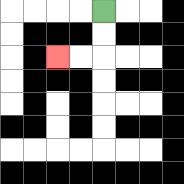{'start': '[4, 0]', 'end': '[2, 2]', 'path_directions': 'D,D,L,L', 'path_coordinates': '[[4, 0], [4, 1], [4, 2], [3, 2], [2, 2]]'}